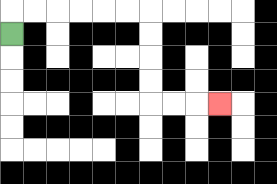{'start': '[0, 1]', 'end': '[9, 4]', 'path_directions': 'U,R,R,R,R,R,R,D,D,D,D,R,R,R', 'path_coordinates': '[[0, 1], [0, 0], [1, 0], [2, 0], [3, 0], [4, 0], [5, 0], [6, 0], [6, 1], [6, 2], [6, 3], [6, 4], [7, 4], [8, 4], [9, 4]]'}